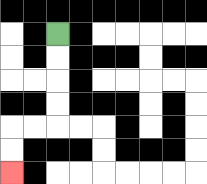{'start': '[2, 1]', 'end': '[0, 7]', 'path_directions': 'D,D,D,D,L,L,D,D', 'path_coordinates': '[[2, 1], [2, 2], [2, 3], [2, 4], [2, 5], [1, 5], [0, 5], [0, 6], [0, 7]]'}